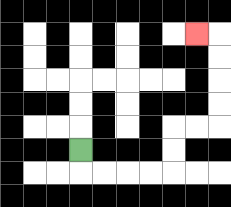{'start': '[3, 6]', 'end': '[8, 1]', 'path_directions': 'D,R,R,R,R,U,U,R,R,U,U,U,U,L', 'path_coordinates': '[[3, 6], [3, 7], [4, 7], [5, 7], [6, 7], [7, 7], [7, 6], [7, 5], [8, 5], [9, 5], [9, 4], [9, 3], [9, 2], [9, 1], [8, 1]]'}